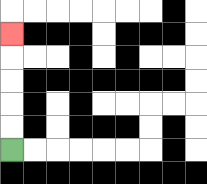{'start': '[0, 6]', 'end': '[0, 1]', 'path_directions': 'U,U,U,U,U', 'path_coordinates': '[[0, 6], [0, 5], [0, 4], [0, 3], [0, 2], [0, 1]]'}